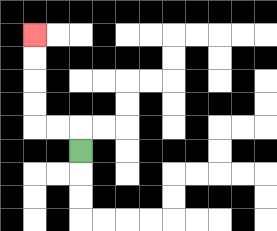{'start': '[3, 6]', 'end': '[1, 1]', 'path_directions': 'U,L,L,U,U,U,U', 'path_coordinates': '[[3, 6], [3, 5], [2, 5], [1, 5], [1, 4], [1, 3], [1, 2], [1, 1]]'}